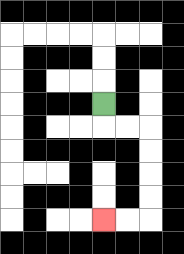{'start': '[4, 4]', 'end': '[4, 9]', 'path_directions': 'D,R,R,D,D,D,D,L,L', 'path_coordinates': '[[4, 4], [4, 5], [5, 5], [6, 5], [6, 6], [6, 7], [6, 8], [6, 9], [5, 9], [4, 9]]'}